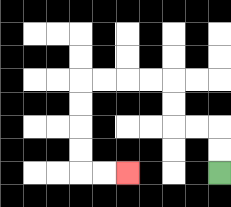{'start': '[9, 7]', 'end': '[5, 7]', 'path_directions': 'U,U,L,L,U,U,L,L,L,L,D,D,D,D,R,R', 'path_coordinates': '[[9, 7], [9, 6], [9, 5], [8, 5], [7, 5], [7, 4], [7, 3], [6, 3], [5, 3], [4, 3], [3, 3], [3, 4], [3, 5], [3, 6], [3, 7], [4, 7], [5, 7]]'}